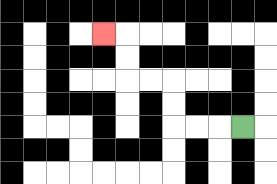{'start': '[10, 5]', 'end': '[4, 1]', 'path_directions': 'L,L,L,U,U,L,L,U,U,L', 'path_coordinates': '[[10, 5], [9, 5], [8, 5], [7, 5], [7, 4], [7, 3], [6, 3], [5, 3], [5, 2], [5, 1], [4, 1]]'}